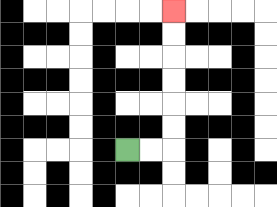{'start': '[5, 6]', 'end': '[7, 0]', 'path_directions': 'R,R,U,U,U,U,U,U', 'path_coordinates': '[[5, 6], [6, 6], [7, 6], [7, 5], [7, 4], [7, 3], [7, 2], [7, 1], [7, 0]]'}